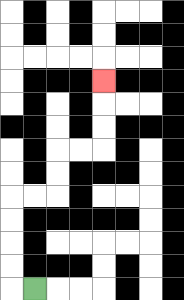{'start': '[1, 12]', 'end': '[4, 3]', 'path_directions': 'L,U,U,U,U,R,R,U,U,R,R,U,U,U', 'path_coordinates': '[[1, 12], [0, 12], [0, 11], [0, 10], [0, 9], [0, 8], [1, 8], [2, 8], [2, 7], [2, 6], [3, 6], [4, 6], [4, 5], [4, 4], [4, 3]]'}